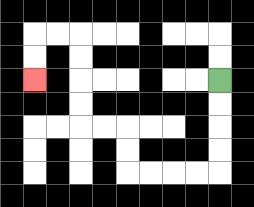{'start': '[9, 3]', 'end': '[1, 3]', 'path_directions': 'D,D,D,D,L,L,L,L,U,U,L,L,U,U,U,U,L,L,D,D', 'path_coordinates': '[[9, 3], [9, 4], [9, 5], [9, 6], [9, 7], [8, 7], [7, 7], [6, 7], [5, 7], [5, 6], [5, 5], [4, 5], [3, 5], [3, 4], [3, 3], [3, 2], [3, 1], [2, 1], [1, 1], [1, 2], [1, 3]]'}